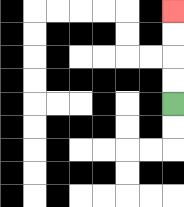{'start': '[7, 4]', 'end': '[7, 0]', 'path_directions': 'U,U,U,U', 'path_coordinates': '[[7, 4], [7, 3], [7, 2], [7, 1], [7, 0]]'}